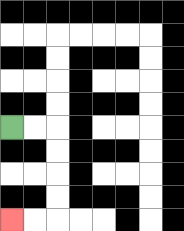{'start': '[0, 5]', 'end': '[0, 9]', 'path_directions': 'R,R,D,D,D,D,L,L', 'path_coordinates': '[[0, 5], [1, 5], [2, 5], [2, 6], [2, 7], [2, 8], [2, 9], [1, 9], [0, 9]]'}